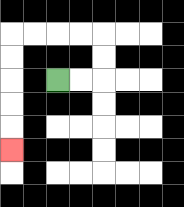{'start': '[2, 3]', 'end': '[0, 6]', 'path_directions': 'R,R,U,U,L,L,L,L,D,D,D,D,D', 'path_coordinates': '[[2, 3], [3, 3], [4, 3], [4, 2], [4, 1], [3, 1], [2, 1], [1, 1], [0, 1], [0, 2], [0, 3], [0, 4], [0, 5], [0, 6]]'}